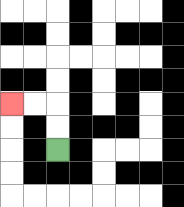{'start': '[2, 6]', 'end': '[0, 4]', 'path_directions': 'U,U,L,L', 'path_coordinates': '[[2, 6], [2, 5], [2, 4], [1, 4], [0, 4]]'}